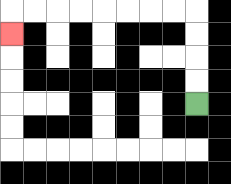{'start': '[8, 4]', 'end': '[0, 1]', 'path_directions': 'U,U,U,U,L,L,L,L,L,L,L,L,D', 'path_coordinates': '[[8, 4], [8, 3], [8, 2], [8, 1], [8, 0], [7, 0], [6, 0], [5, 0], [4, 0], [3, 0], [2, 0], [1, 0], [0, 0], [0, 1]]'}